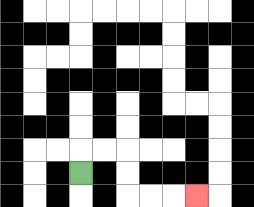{'start': '[3, 7]', 'end': '[8, 8]', 'path_directions': 'U,R,R,D,D,R,R,R', 'path_coordinates': '[[3, 7], [3, 6], [4, 6], [5, 6], [5, 7], [5, 8], [6, 8], [7, 8], [8, 8]]'}